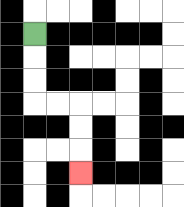{'start': '[1, 1]', 'end': '[3, 7]', 'path_directions': 'D,D,D,R,R,D,D,D', 'path_coordinates': '[[1, 1], [1, 2], [1, 3], [1, 4], [2, 4], [3, 4], [3, 5], [3, 6], [3, 7]]'}